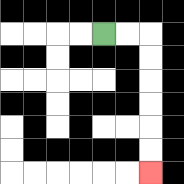{'start': '[4, 1]', 'end': '[6, 7]', 'path_directions': 'R,R,D,D,D,D,D,D', 'path_coordinates': '[[4, 1], [5, 1], [6, 1], [6, 2], [6, 3], [6, 4], [6, 5], [6, 6], [6, 7]]'}